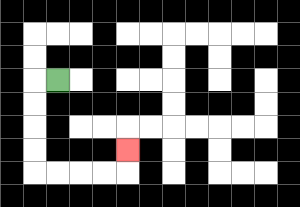{'start': '[2, 3]', 'end': '[5, 6]', 'path_directions': 'L,D,D,D,D,R,R,R,R,U', 'path_coordinates': '[[2, 3], [1, 3], [1, 4], [1, 5], [1, 6], [1, 7], [2, 7], [3, 7], [4, 7], [5, 7], [5, 6]]'}